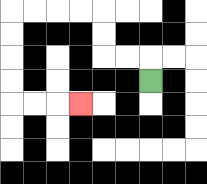{'start': '[6, 3]', 'end': '[3, 4]', 'path_directions': 'U,L,L,U,U,L,L,L,L,D,D,D,D,R,R,R', 'path_coordinates': '[[6, 3], [6, 2], [5, 2], [4, 2], [4, 1], [4, 0], [3, 0], [2, 0], [1, 0], [0, 0], [0, 1], [0, 2], [0, 3], [0, 4], [1, 4], [2, 4], [3, 4]]'}